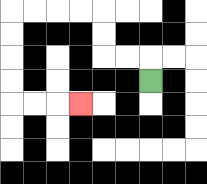{'start': '[6, 3]', 'end': '[3, 4]', 'path_directions': 'U,L,L,U,U,L,L,L,L,D,D,D,D,R,R,R', 'path_coordinates': '[[6, 3], [6, 2], [5, 2], [4, 2], [4, 1], [4, 0], [3, 0], [2, 0], [1, 0], [0, 0], [0, 1], [0, 2], [0, 3], [0, 4], [1, 4], [2, 4], [3, 4]]'}